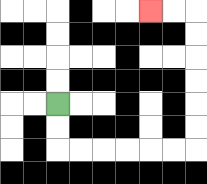{'start': '[2, 4]', 'end': '[6, 0]', 'path_directions': 'D,D,R,R,R,R,R,R,U,U,U,U,U,U,L,L', 'path_coordinates': '[[2, 4], [2, 5], [2, 6], [3, 6], [4, 6], [5, 6], [6, 6], [7, 6], [8, 6], [8, 5], [8, 4], [8, 3], [8, 2], [8, 1], [8, 0], [7, 0], [6, 0]]'}